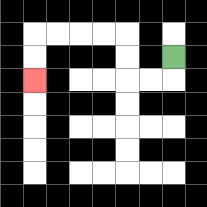{'start': '[7, 2]', 'end': '[1, 3]', 'path_directions': 'D,L,L,U,U,L,L,L,L,D,D', 'path_coordinates': '[[7, 2], [7, 3], [6, 3], [5, 3], [5, 2], [5, 1], [4, 1], [3, 1], [2, 1], [1, 1], [1, 2], [1, 3]]'}